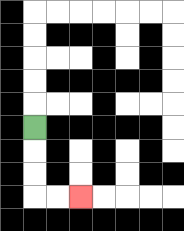{'start': '[1, 5]', 'end': '[3, 8]', 'path_directions': 'D,D,D,R,R', 'path_coordinates': '[[1, 5], [1, 6], [1, 7], [1, 8], [2, 8], [3, 8]]'}